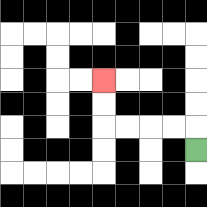{'start': '[8, 6]', 'end': '[4, 3]', 'path_directions': 'U,L,L,L,L,U,U', 'path_coordinates': '[[8, 6], [8, 5], [7, 5], [6, 5], [5, 5], [4, 5], [4, 4], [4, 3]]'}